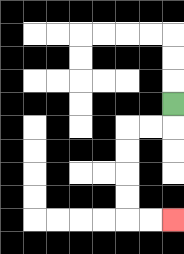{'start': '[7, 4]', 'end': '[7, 9]', 'path_directions': 'D,L,L,D,D,D,D,R,R', 'path_coordinates': '[[7, 4], [7, 5], [6, 5], [5, 5], [5, 6], [5, 7], [5, 8], [5, 9], [6, 9], [7, 9]]'}